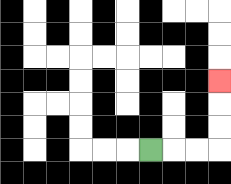{'start': '[6, 6]', 'end': '[9, 3]', 'path_directions': 'R,R,R,U,U,U', 'path_coordinates': '[[6, 6], [7, 6], [8, 6], [9, 6], [9, 5], [9, 4], [9, 3]]'}